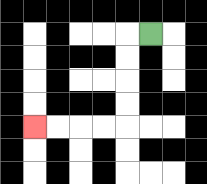{'start': '[6, 1]', 'end': '[1, 5]', 'path_directions': 'L,D,D,D,D,L,L,L,L', 'path_coordinates': '[[6, 1], [5, 1], [5, 2], [5, 3], [5, 4], [5, 5], [4, 5], [3, 5], [2, 5], [1, 5]]'}